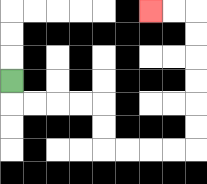{'start': '[0, 3]', 'end': '[6, 0]', 'path_directions': 'D,R,R,R,R,D,D,R,R,R,R,U,U,U,U,U,U,L,L', 'path_coordinates': '[[0, 3], [0, 4], [1, 4], [2, 4], [3, 4], [4, 4], [4, 5], [4, 6], [5, 6], [6, 6], [7, 6], [8, 6], [8, 5], [8, 4], [8, 3], [8, 2], [8, 1], [8, 0], [7, 0], [6, 0]]'}